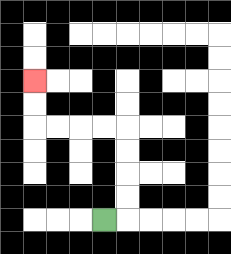{'start': '[4, 9]', 'end': '[1, 3]', 'path_directions': 'R,U,U,U,U,L,L,L,L,U,U', 'path_coordinates': '[[4, 9], [5, 9], [5, 8], [5, 7], [5, 6], [5, 5], [4, 5], [3, 5], [2, 5], [1, 5], [1, 4], [1, 3]]'}